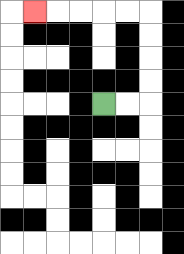{'start': '[4, 4]', 'end': '[1, 0]', 'path_directions': 'R,R,U,U,U,U,L,L,L,L,L', 'path_coordinates': '[[4, 4], [5, 4], [6, 4], [6, 3], [6, 2], [6, 1], [6, 0], [5, 0], [4, 0], [3, 0], [2, 0], [1, 0]]'}